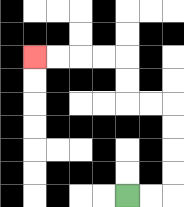{'start': '[5, 8]', 'end': '[1, 2]', 'path_directions': 'R,R,U,U,U,U,L,L,U,U,L,L,L,L', 'path_coordinates': '[[5, 8], [6, 8], [7, 8], [7, 7], [7, 6], [7, 5], [7, 4], [6, 4], [5, 4], [5, 3], [5, 2], [4, 2], [3, 2], [2, 2], [1, 2]]'}